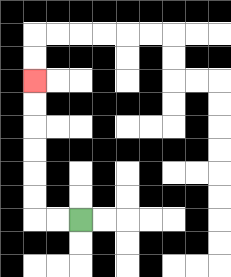{'start': '[3, 9]', 'end': '[1, 3]', 'path_directions': 'L,L,U,U,U,U,U,U', 'path_coordinates': '[[3, 9], [2, 9], [1, 9], [1, 8], [1, 7], [1, 6], [1, 5], [1, 4], [1, 3]]'}